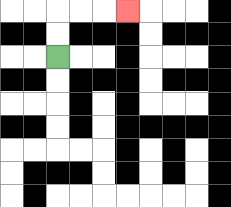{'start': '[2, 2]', 'end': '[5, 0]', 'path_directions': 'U,U,R,R,R', 'path_coordinates': '[[2, 2], [2, 1], [2, 0], [3, 0], [4, 0], [5, 0]]'}